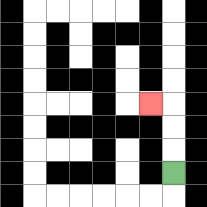{'start': '[7, 7]', 'end': '[6, 4]', 'path_directions': 'U,U,U,L', 'path_coordinates': '[[7, 7], [7, 6], [7, 5], [7, 4], [6, 4]]'}